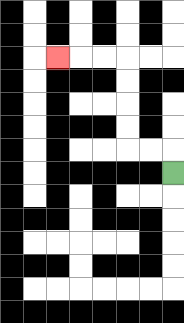{'start': '[7, 7]', 'end': '[2, 2]', 'path_directions': 'U,L,L,U,U,U,U,L,L,L', 'path_coordinates': '[[7, 7], [7, 6], [6, 6], [5, 6], [5, 5], [5, 4], [5, 3], [5, 2], [4, 2], [3, 2], [2, 2]]'}